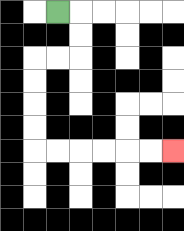{'start': '[2, 0]', 'end': '[7, 6]', 'path_directions': 'R,D,D,L,L,D,D,D,D,R,R,R,R,R,R', 'path_coordinates': '[[2, 0], [3, 0], [3, 1], [3, 2], [2, 2], [1, 2], [1, 3], [1, 4], [1, 5], [1, 6], [2, 6], [3, 6], [4, 6], [5, 6], [6, 6], [7, 6]]'}